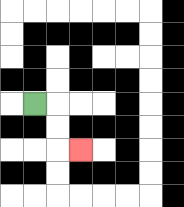{'start': '[1, 4]', 'end': '[3, 6]', 'path_directions': 'R,D,D,R', 'path_coordinates': '[[1, 4], [2, 4], [2, 5], [2, 6], [3, 6]]'}